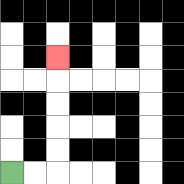{'start': '[0, 7]', 'end': '[2, 2]', 'path_directions': 'R,R,U,U,U,U,U', 'path_coordinates': '[[0, 7], [1, 7], [2, 7], [2, 6], [2, 5], [2, 4], [2, 3], [2, 2]]'}